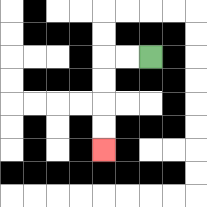{'start': '[6, 2]', 'end': '[4, 6]', 'path_directions': 'L,L,D,D,D,D', 'path_coordinates': '[[6, 2], [5, 2], [4, 2], [4, 3], [4, 4], [4, 5], [4, 6]]'}